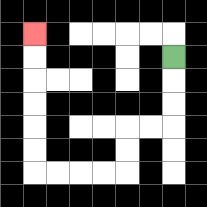{'start': '[7, 2]', 'end': '[1, 1]', 'path_directions': 'D,D,D,L,L,D,D,L,L,L,L,U,U,U,U,U,U', 'path_coordinates': '[[7, 2], [7, 3], [7, 4], [7, 5], [6, 5], [5, 5], [5, 6], [5, 7], [4, 7], [3, 7], [2, 7], [1, 7], [1, 6], [1, 5], [1, 4], [1, 3], [1, 2], [1, 1]]'}